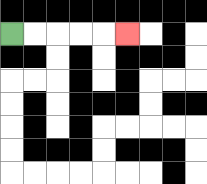{'start': '[0, 1]', 'end': '[5, 1]', 'path_directions': 'R,R,R,R,R', 'path_coordinates': '[[0, 1], [1, 1], [2, 1], [3, 1], [4, 1], [5, 1]]'}